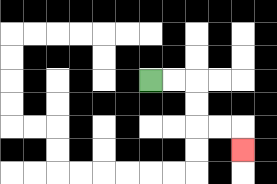{'start': '[6, 3]', 'end': '[10, 6]', 'path_directions': 'R,R,D,D,R,R,D', 'path_coordinates': '[[6, 3], [7, 3], [8, 3], [8, 4], [8, 5], [9, 5], [10, 5], [10, 6]]'}